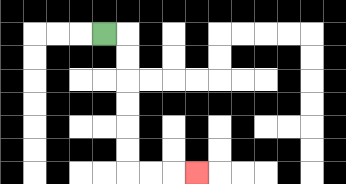{'start': '[4, 1]', 'end': '[8, 7]', 'path_directions': 'R,D,D,D,D,D,D,R,R,R', 'path_coordinates': '[[4, 1], [5, 1], [5, 2], [5, 3], [5, 4], [5, 5], [5, 6], [5, 7], [6, 7], [7, 7], [8, 7]]'}